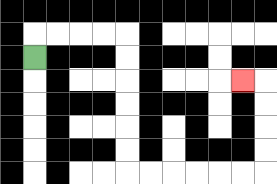{'start': '[1, 2]', 'end': '[10, 3]', 'path_directions': 'U,R,R,R,R,D,D,D,D,D,D,R,R,R,R,R,R,U,U,U,U,L', 'path_coordinates': '[[1, 2], [1, 1], [2, 1], [3, 1], [4, 1], [5, 1], [5, 2], [5, 3], [5, 4], [5, 5], [5, 6], [5, 7], [6, 7], [7, 7], [8, 7], [9, 7], [10, 7], [11, 7], [11, 6], [11, 5], [11, 4], [11, 3], [10, 3]]'}